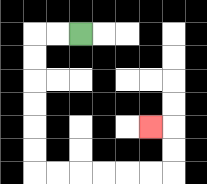{'start': '[3, 1]', 'end': '[6, 5]', 'path_directions': 'L,L,D,D,D,D,D,D,R,R,R,R,R,R,U,U,L', 'path_coordinates': '[[3, 1], [2, 1], [1, 1], [1, 2], [1, 3], [1, 4], [1, 5], [1, 6], [1, 7], [2, 7], [3, 7], [4, 7], [5, 7], [6, 7], [7, 7], [7, 6], [7, 5], [6, 5]]'}